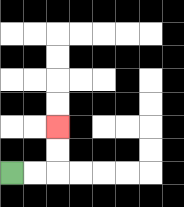{'start': '[0, 7]', 'end': '[2, 5]', 'path_directions': 'R,R,U,U', 'path_coordinates': '[[0, 7], [1, 7], [2, 7], [2, 6], [2, 5]]'}